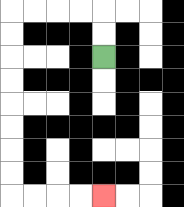{'start': '[4, 2]', 'end': '[4, 8]', 'path_directions': 'U,U,L,L,L,L,D,D,D,D,D,D,D,D,R,R,R,R', 'path_coordinates': '[[4, 2], [4, 1], [4, 0], [3, 0], [2, 0], [1, 0], [0, 0], [0, 1], [0, 2], [0, 3], [0, 4], [0, 5], [0, 6], [0, 7], [0, 8], [1, 8], [2, 8], [3, 8], [4, 8]]'}